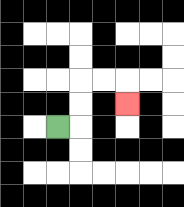{'start': '[2, 5]', 'end': '[5, 4]', 'path_directions': 'R,U,U,R,R,D', 'path_coordinates': '[[2, 5], [3, 5], [3, 4], [3, 3], [4, 3], [5, 3], [5, 4]]'}